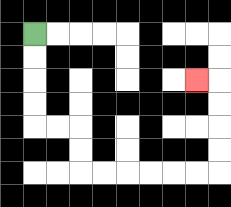{'start': '[1, 1]', 'end': '[8, 3]', 'path_directions': 'D,D,D,D,R,R,D,D,R,R,R,R,R,R,U,U,U,U,L', 'path_coordinates': '[[1, 1], [1, 2], [1, 3], [1, 4], [1, 5], [2, 5], [3, 5], [3, 6], [3, 7], [4, 7], [5, 7], [6, 7], [7, 7], [8, 7], [9, 7], [9, 6], [9, 5], [9, 4], [9, 3], [8, 3]]'}